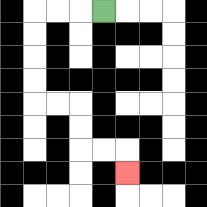{'start': '[4, 0]', 'end': '[5, 7]', 'path_directions': 'L,L,L,D,D,D,D,R,R,D,D,R,R,D', 'path_coordinates': '[[4, 0], [3, 0], [2, 0], [1, 0], [1, 1], [1, 2], [1, 3], [1, 4], [2, 4], [3, 4], [3, 5], [3, 6], [4, 6], [5, 6], [5, 7]]'}